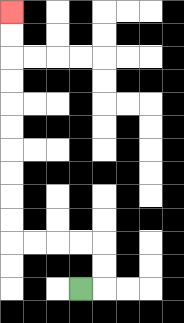{'start': '[3, 12]', 'end': '[0, 0]', 'path_directions': 'R,U,U,L,L,L,L,U,U,U,U,U,U,U,U,U,U', 'path_coordinates': '[[3, 12], [4, 12], [4, 11], [4, 10], [3, 10], [2, 10], [1, 10], [0, 10], [0, 9], [0, 8], [0, 7], [0, 6], [0, 5], [0, 4], [0, 3], [0, 2], [0, 1], [0, 0]]'}